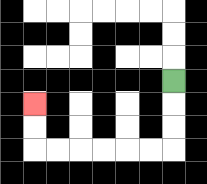{'start': '[7, 3]', 'end': '[1, 4]', 'path_directions': 'D,D,D,L,L,L,L,L,L,U,U', 'path_coordinates': '[[7, 3], [7, 4], [7, 5], [7, 6], [6, 6], [5, 6], [4, 6], [3, 6], [2, 6], [1, 6], [1, 5], [1, 4]]'}